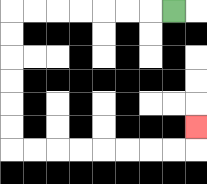{'start': '[7, 0]', 'end': '[8, 5]', 'path_directions': 'L,L,L,L,L,L,L,D,D,D,D,D,D,R,R,R,R,R,R,R,R,U', 'path_coordinates': '[[7, 0], [6, 0], [5, 0], [4, 0], [3, 0], [2, 0], [1, 0], [0, 0], [0, 1], [0, 2], [0, 3], [0, 4], [0, 5], [0, 6], [1, 6], [2, 6], [3, 6], [4, 6], [5, 6], [6, 6], [7, 6], [8, 6], [8, 5]]'}